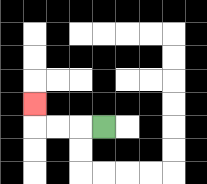{'start': '[4, 5]', 'end': '[1, 4]', 'path_directions': 'L,L,L,U', 'path_coordinates': '[[4, 5], [3, 5], [2, 5], [1, 5], [1, 4]]'}